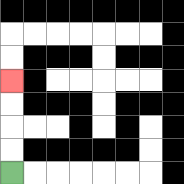{'start': '[0, 7]', 'end': '[0, 3]', 'path_directions': 'U,U,U,U', 'path_coordinates': '[[0, 7], [0, 6], [0, 5], [0, 4], [0, 3]]'}